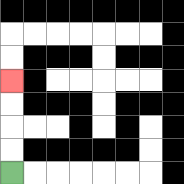{'start': '[0, 7]', 'end': '[0, 3]', 'path_directions': 'U,U,U,U', 'path_coordinates': '[[0, 7], [0, 6], [0, 5], [0, 4], [0, 3]]'}